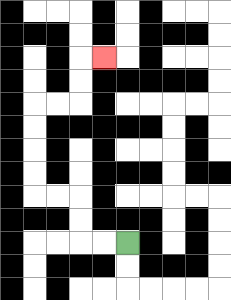{'start': '[5, 10]', 'end': '[4, 2]', 'path_directions': 'L,L,U,U,L,L,U,U,U,U,R,R,U,U,R', 'path_coordinates': '[[5, 10], [4, 10], [3, 10], [3, 9], [3, 8], [2, 8], [1, 8], [1, 7], [1, 6], [1, 5], [1, 4], [2, 4], [3, 4], [3, 3], [3, 2], [4, 2]]'}